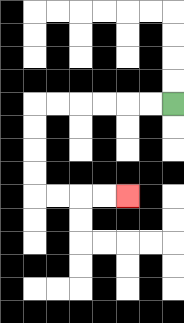{'start': '[7, 4]', 'end': '[5, 8]', 'path_directions': 'L,L,L,L,L,L,D,D,D,D,R,R,R,R', 'path_coordinates': '[[7, 4], [6, 4], [5, 4], [4, 4], [3, 4], [2, 4], [1, 4], [1, 5], [1, 6], [1, 7], [1, 8], [2, 8], [3, 8], [4, 8], [5, 8]]'}